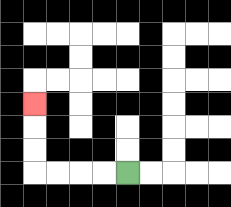{'start': '[5, 7]', 'end': '[1, 4]', 'path_directions': 'L,L,L,L,U,U,U', 'path_coordinates': '[[5, 7], [4, 7], [3, 7], [2, 7], [1, 7], [1, 6], [1, 5], [1, 4]]'}